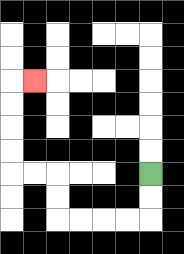{'start': '[6, 7]', 'end': '[1, 3]', 'path_directions': 'D,D,L,L,L,L,U,U,L,L,U,U,U,U,R', 'path_coordinates': '[[6, 7], [6, 8], [6, 9], [5, 9], [4, 9], [3, 9], [2, 9], [2, 8], [2, 7], [1, 7], [0, 7], [0, 6], [0, 5], [0, 4], [0, 3], [1, 3]]'}